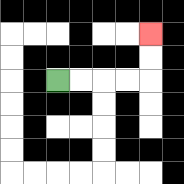{'start': '[2, 3]', 'end': '[6, 1]', 'path_directions': 'R,R,R,R,U,U', 'path_coordinates': '[[2, 3], [3, 3], [4, 3], [5, 3], [6, 3], [6, 2], [6, 1]]'}